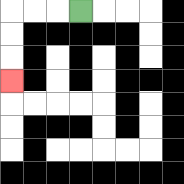{'start': '[3, 0]', 'end': '[0, 3]', 'path_directions': 'L,L,L,D,D,D', 'path_coordinates': '[[3, 0], [2, 0], [1, 0], [0, 0], [0, 1], [0, 2], [0, 3]]'}